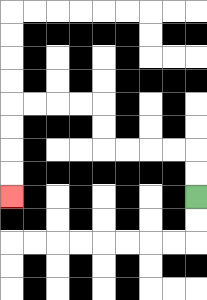{'start': '[8, 8]', 'end': '[0, 8]', 'path_directions': 'U,U,L,L,L,L,U,U,L,L,L,L,D,D,D,D', 'path_coordinates': '[[8, 8], [8, 7], [8, 6], [7, 6], [6, 6], [5, 6], [4, 6], [4, 5], [4, 4], [3, 4], [2, 4], [1, 4], [0, 4], [0, 5], [0, 6], [0, 7], [0, 8]]'}